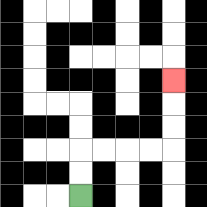{'start': '[3, 8]', 'end': '[7, 3]', 'path_directions': 'U,U,R,R,R,R,U,U,U', 'path_coordinates': '[[3, 8], [3, 7], [3, 6], [4, 6], [5, 6], [6, 6], [7, 6], [7, 5], [7, 4], [7, 3]]'}